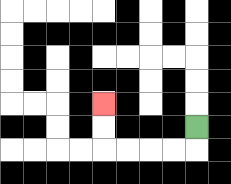{'start': '[8, 5]', 'end': '[4, 4]', 'path_directions': 'D,L,L,L,L,U,U', 'path_coordinates': '[[8, 5], [8, 6], [7, 6], [6, 6], [5, 6], [4, 6], [4, 5], [4, 4]]'}